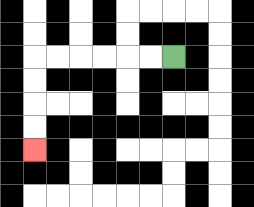{'start': '[7, 2]', 'end': '[1, 6]', 'path_directions': 'L,L,L,L,L,L,D,D,D,D', 'path_coordinates': '[[7, 2], [6, 2], [5, 2], [4, 2], [3, 2], [2, 2], [1, 2], [1, 3], [1, 4], [1, 5], [1, 6]]'}